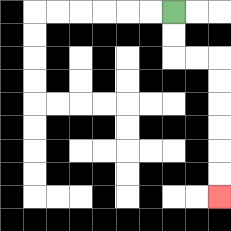{'start': '[7, 0]', 'end': '[9, 8]', 'path_directions': 'D,D,R,R,D,D,D,D,D,D', 'path_coordinates': '[[7, 0], [7, 1], [7, 2], [8, 2], [9, 2], [9, 3], [9, 4], [9, 5], [9, 6], [9, 7], [9, 8]]'}